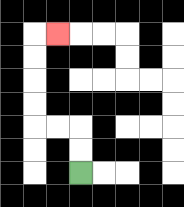{'start': '[3, 7]', 'end': '[2, 1]', 'path_directions': 'U,U,L,L,U,U,U,U,R', 'path_coordinates': '[[3, 7], [3, 6], [3, 5], [2, 5], [1, 5], [1, 4], [1, 3], [1, 2], [1, 1], [2, 1]]'}